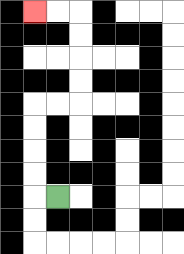{'start': '[2, 8]', 'end': '[1, 0]', 'path_directions': 'L,U,U,U,U,R,R,U,U,U,U,L,L', 'path_coordinates': '[[2, 8], [1, 8], [1, 7], [1, 6], [1, 5], [1, 4], [2, 4], [3, 4], [3, 3], [3, 2], [3, 1], [3, 0], [2, 0], [1, 0]]'}